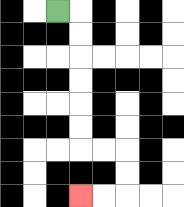{'start': '[2, 0]', 'end': '[3, 8]', 'path_directions': 'R,D,D,D,D,D,D,R,R,D,D,L,L', 'path_coordinates': '[[2, 0], [3, 0], [3, 1], [3, 2], [3, 3], [3, 4], [3, 5], [3, 6], [4, 6], [5, 6], [5, 7], [5, 8], [4, 8], [3, 8]]'}